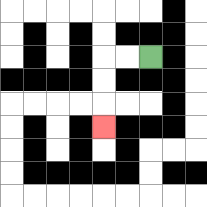{'start': '[6, 2]', 'end': '[4, 5]', 'path_directions': 'L,L,D,D,D', 'path_coordinates': '[[6, 2], [5, 2], [4, 2], [4, 3], [4, 4], [4, 5]]'}